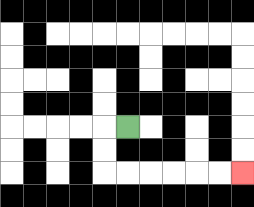{'start': '[5, 5]', 'end': '[10, 7]', 'path_directions': 'L,D,D,R,R,R,R,R,R', 'path_coordinates': '[[5, 5], [4, 5], [4, 6], [4, 7], [5, 7], [6, 7], [7, 7], [8, 7], [9, 7], [10, 7]]'}